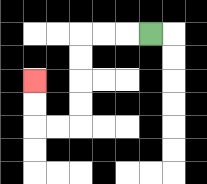{'start': '[6, 1]', 'end': '[1, 3]', 'path_directions': 'L,L,L,D,D,D,D,L,L,U,U', 'path_coordinates': '[[6, 1], [5, 1], [4, 1], [3, 1], [3, 2], [3, 3], [3, 4], [3, 5], [2, 5], [1, 5], [1, 4], [1, 3]]'}